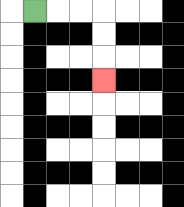{'start': '[1, 0]', 'end': '[4, 3]', 'path_directions': 'R,R,R,D,D,D', 'path_coordinates': '[[1, 0], [2, 0], [3, 0], [4, 0], [4, 1], [4, 2], [4, 3]]'}